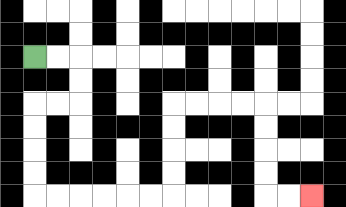{'start': '[1, 2]', 'end': '[13, 8]', 'path_directions': 'R,R,D,D,L,L,D,D,D,D,R,R,R,R,R,R,U,U,U,U,R,R,R,R,D,D,D,D,R,R', 'path_coordinates': '[[1, 2], [2, 2], [3, 2], [3, 3], [3, 4], [2, 4], [1, 4], [1, 5], [1, 6], [1, 7], [1, 8], [2, 8], [3, 8], [4, 8], [5, 8], [6, 8], [7, 8], [7, 7], [7, 6], [7, 5], [7, 4], [8, 4], [9, 4], [10, 4], [11, 4], [11, 5], [11, 6], [11, 7], [11, 8], [12, 8], [13, 8]]'}